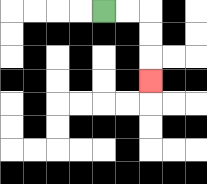{'start': '[4, 0]', 'end': '[6, 3]', 'path_directions': 'R,R,D,D,D', 'path_coordinates': '[[4, 0], [5, 0], [6, 0], [6, 1], [6, 2], [6, 3]]'}